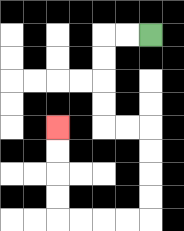{'start': '[6, 1]', 'end': '[2, 5]', 'path_directions': 'L,L,D,D,D,D,R,R,D,D,D,D,L,L,L,L,U,U,U,U', 'path_coordinates': '[[6, 1], [5, 1], [4, 1], [4, 2], [4, 3], [4, 4], [4, 5], [5, 5], [6, 5], [6, 6], [6, 7], [6, 8], [6, 9], [5, 9], [4, 9], [3, 9], [2, 9], [2, 8], [2, 7], [2, 6], [2, 5]]'}